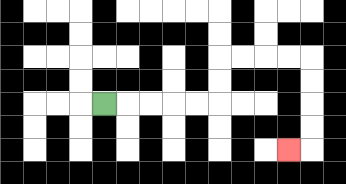{'start': '[4, 4]', 'end': '[12, 6]', 'path_directions': 'R,R,R,R,R,U,U,R,R,R,R,D,D,D,D,L', 'path_coordinates': '[[4, 4], [5, 4], [6, 4], [7, 4], [8, 4], [9, 4], [9, 3], [9, 2], [10, 2], [11, 2], [12, 2], [13, 2], [13, 3], [13, 4], [13, 5], [13, 6], [12, 6]]'}